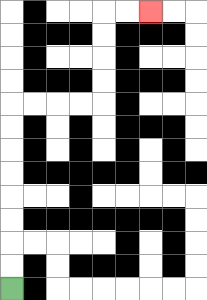{'start': '[0, 12]', 'end': '[6, 0]', 'path_directions': 'U,U,U,U,U,U,U,U,R,R,R,R,U,U,U,U,R,R', 'path_coordinates': '[[0, 12], [0, 11], [0, 10], [0, 9], [0, 8], [0, 7], [0, 6], [0, 5], [0, 4], [1, 4], [2, 4], [3, 4], [4, 4], [4, 3], [4, 2], [4, 1], [4, 0], [5, 0], [6, 0]]'}